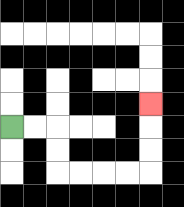{'start': '[0, 5]', 'end': '[6, 4]', 'path_directions': 'R,R,D,D,R,R,R,R,U,U,U', 'path_coordinates': '[[0, 5], [1, 5], [2, 5], [2, 6], [2, 7], [3, 7], [4, 7], [5, 7], [6, 7], [6, 6], [6, 5], [6, 4]]'}